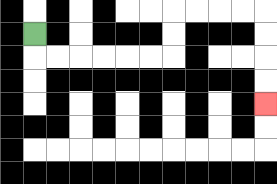{'start': '[1, 1]', 'end': '[11, 4]', 'path_directions': 'D,R,R,R,R,R,R,U,U,R,R,R,R,D,D,D,D', 'path_coordinates': '[[1, 1], [1, 2], [2, 2], [3, 2], [4, 2], [5, 2], [6, 2], [7, 2], [7, 1], [7, 0], [8, 0], [9, 0], [10, 0], [11, 0], [11, 1], [11, 2], [11, 3], [11, 4]]'}